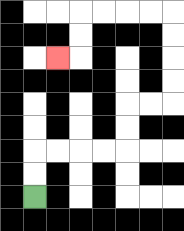{'start': '[1, 8]', 'end': '[2, 2]', 'path_directions': 'U,U,R,R,R,R,U,U,R,R,U,U,U,U,L,L,L,L,D,D,L', 'path_coordinates': '[[1, 8], [1, 7], [1, 6], [2, 6], [3, 6], [4, 6], [5, 6], [5, 5], [5, 4], [6, 4], [7, 4], [7, 3], [7, 2], [7, 1], [7, 0], [6, 0], [5, 0], [4, 0], [3, 0], [3, 1], [3, 2], [2, 2]]'}